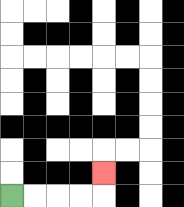{'start': '[0, 8]', 'end': '[4, 7]', 'path_directions': 'R,R,R,R,U', 'path_coordinates': '[[0, 8], [1, 8], [2, 8], [3, 8], [4, 8], [4, 7]]'}